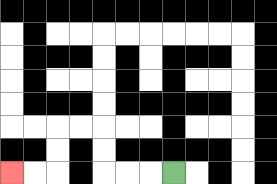{'start': '[7, 7]', 'end': '[0, 7]', 'path_directions': 'L,L,L,U,U,L,L,D,D,L,L', 'path_coordinates': '[[7, 7], [6, 7], [5, 7], [4, 7], [4, 6], [4, 5], [3, 5], [2, 5], [2, 6], [2, 7], [1, 7], [0, 7]]'}